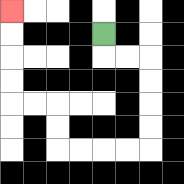{'start': '[4, 1]', 'end': '[0, 0]', 'path_directions': 'D,R,R,D,D,D,D,L,L,L,L,U,U,L,L,U,U,U,U', 'path_coordinates': '[[4, 1], [4, 2], [5, 2], [6, 2], [6, 3], [6, 4], [6, 5], [6, 6], [5, 6], [4, 6], [3, 6], [2, 6], [2, 5], [2, 4], [1, 4], [0, 4], [0, 3], [0, 2], [0, 1], [0, 0]]'}